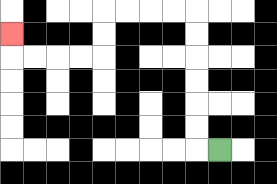{'start': '[9, 6]', 'end': '[0, 1]', 'path_directions': 'L,U,U,U,U,U,U,L,L,L,L,D,D,L,L,L,L,U', 'path_coordinates': '[[9, 6], [8, 6], [8, 5], [8, 4], [8, 3], [8, 2], [8, 1], [8, 0], [7, 0], [6, 0], [5, 0], [4, 0], [4, 1], [4, 2], [3, 2], [2, 2], [1, 2], [0, 2], [0, 1]]'}